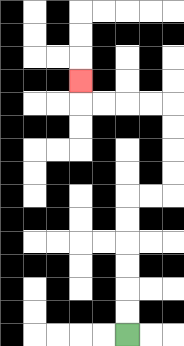{'start': '[5, 14]', 'end': '[3, 3]', 'path_directions': 'U,U,U,U,U,U,R,R,U,U,U,U,L,L,L,L,U', 'path_coordinates': '[[5, 14], [5, 13], [5, 12], [5, 11], [5, 10], [5, 9], [5, 8], [6, 8], [7, 8], [7, 7], [7, 6], [7, 5], [7, 4], [6, 4], [5, 4], [4, 4], [3, 4], [3, 3]]'}